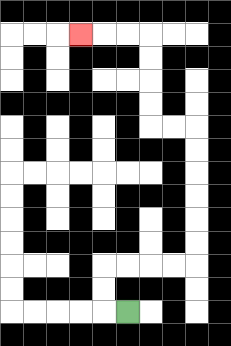{'start': '[5, 13]', 'end': '[3, 1]', 'path_directions': 'L,U,U,R,R,R,R,U,U,U,U,U,U,L,L,U,U,U,U,L,L,L', 'path_coordinates': '[[5, 13], [4, 13], [4, 12], [4, 11], [5, 11], [6, 11], [7, 11], [8, 11], [8, 10], [8, 9], [8, 8], [8, 7], [8, 6], [8, 5], [7, 5], [6, 5], [6, 4], [6, 3], [6, 2], [6, 1], [5, 1], [4, 1], [3, 1]]'}